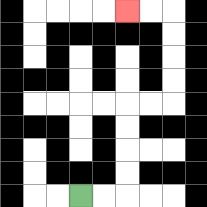{'start': '[3, 8]', 'end': '[5, 0]', 'path_directions': 'R,R,U,U,U,U,R,R,U,U,U,U,L,L', 'path_coordinates': '[[3, 8], [4, 8], [5, 8], [5, 7], [5, 6], [5, 5], [5, 4], [6, 4], [7, 4], [7, 3], [7, 2], [7, 1], [7, 0], [6, 0], [5, 0]]'}